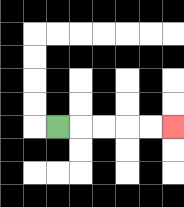{'start': '[2, 5]', 'end': '[7, 5]', 'path_directions': 'R,R,R,R,R', 'path_coordinates': '[[2, 5], [3, 5], [4, 5], [5, 5], [6, 5], [7, 5]]'}